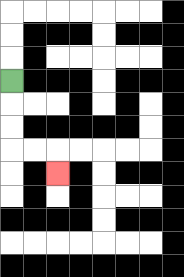{'start': '[0, 3]', 'end': '[2, 7]', 'path_directions': 'D,D,D,R,R,D', 'path_coordinates': '[[0, 3], [0, 4], [0, 5], [0, 6], [1, 6], [2, 6], [2, 7]]'}